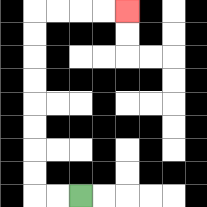{'start': '[3, 8]', 'end': '[5, 0]', 'path_directions': 'L,L,U,U,U,U,U,U,U,U,R,R,R,R', 'path_coordinates': '[[3, 8], [2, 8], [1, 8], [1, 7], [1, 6], [1, 5], [1, 4], [1, 3], [1, 2], [1, 1], [1, 0], [2, 0], [3, 0], [4, 0], [5, 0]]'}